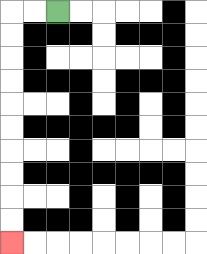{'start': '[2, 0]', 'end': '[0, 10]', 'path_directions': 'L,L,D,D,D,D,D,D,D,D,D,D', 'path_coordinates': '[[2, 0], [1, 0], [0, 0], [0, 1], [0, 2], [0, 3], [0, 4], [0, 5], [0, 6], [0, 7], [0, 8], [0, 9], [0, 10]]'}